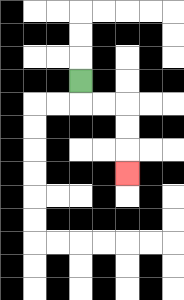{'start': '[3, 3]', 'end': '[5, 7]', 'path_directions': 'D,R,R,D,D,D', 'path_coordinates': '[[3, 3], [3, 4], [4, 4], [5, 4], [5, 5], [5, 6], [5, 7]]'}